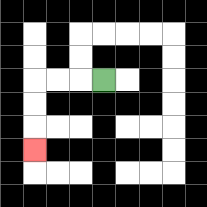{'start': '[4, 3]', 'end': '[1, 6]', 'path_directions': 'L,L,L,D,D,D', 'path_coordinates': '[[4, 3], [3, 3], [2, 3], [1, 3], [1, 4], [1, 5], [1, 6]]'}